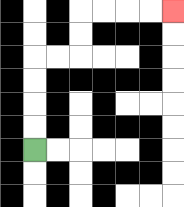{'start': '[1, 6]', 'end': '[7, 0]', 'path_directions': 'U,U,U,U,R,R,U,U,R,R,R,R', 'path_coordinates': '[[1, 6], [1, 5], [1, 4], [1, 3], [1, 2], [2, 2], [3, 2], [3, 1], [3, 0], [4, 0], [5, 0], [6, 0], [7, 0]]'}